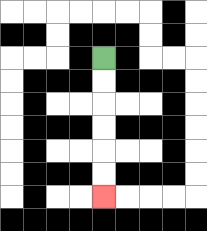{'start': '[4, 2]', 'end': '[4, 8]', 'path_directions': 'D,D,D,D,D,D', 'path_coordinates': '[[4, 2], [4, 3], [4, 4], [4, 5], [4, 6], [4, 7], [4, 8]]'}